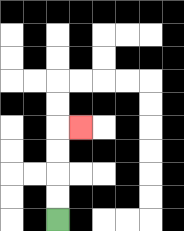{'start': '[2, 9]', 'end': '[3, 5]', 'path_directions': 'U,U,U,U,R', 'path_coordinates': '[[2, 9], [2, 8], [2, 7], [2, 6], [2, 5], [3, 5]]'}